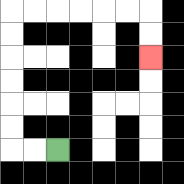{'start': '[2, 6]', 'end': '[6, 2]', 'path_directions': 'L,L,U,U,U,U,U,U,R,R,R,R,R,R,D,D', 'path_coordinates': '[[2, 6], [1, 6], [0, 6], [0, 5], [0, 4], [0, 3], [0, 2], [0, 1], [0, 0], [1, 0], [2, 0], [3, 0], [4, 0], [5, 0], [6, 0], [6, 1], [6, 2]]'}